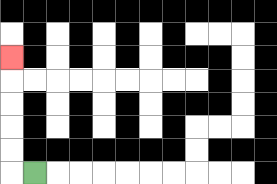{'start': '[1, 7]', 'end': '[0, 2]', 'path_directions': 'L,U,U,U,U,U', 'path_coordinates': '[[1, 7], [0, 7], [0, 6], [0, 5], [0, 4], [0, 3], [0, 2]]'}